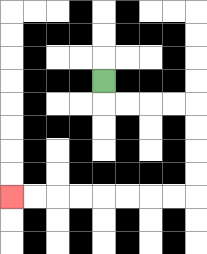{'start': '[4, 3]', 'end': '[0, 8]', 'path_directions': 'D,R,R,R,R,D,D,D,D,L,L,L,L,L,L,L,L', 'path_coordinates': '[[4, 3], [4, 4], [5, 4], [6, 4], [7, 4], [8, 4], [8, 5], [8, 6], [8, 7], [8, 8], [7, 8], [6, 8], [5, 8], [4, 8], [3, 8], [2, 8], [1, 8], [0, 8]]'}